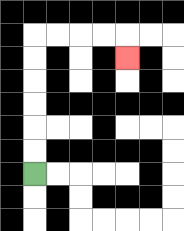{'start': '[1, 7]', 'end': '[5, 2]', 'path_directions': 'U,U,U,U,U,U,R,R,R,R,D', 'path_coordinates': '[[1, 7], [1, 6], [1, 5], [1, 4], [1, 3], [1, 2], [1, 1], [2, 1], [3, 1], [4, 1], [5, 1], [5, 2]]'}